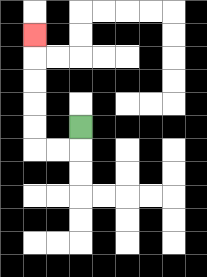{'start': '[3, 5]', 'end': '[1, 1]', 'path_directions': 'D,L,L,U,U,U,U,U', 'path_coordinates': '[[3, 5], [3, 6], [2, 6], [1, 6], [1, 5], [1, 4], [1, 3], [1, 2], [1, 1]]'}